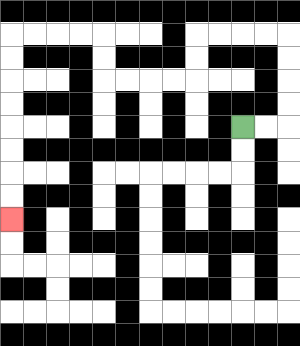{'start': '[10, 5]', 'end': '[0, 9]', 'path_directions': 'R,R,U,U,U,U,L,L,L,L,D,D,L,L,L,L,U,U,L,L,L,L,D,D,D,D,D,D,D,D', 'path_coordinates': '[[10, 5], [11, 5], [12, 5], [12, 4], [12, 3], [12, 2], [12, 1], [11, 1], [10, 1], [9, 1], [8, 1], [8, 2], [8, 3], [7, 3], [6, 3], [5, 3], [4, 3], [4, 2], [4, 1], [3, 1], [2, 1], [1, 1], [0, 1], [0, 2], [0, 3], [0, 4], [0, 5], [0, 6], [0, 7], [0, 8], [0, 9]]'}